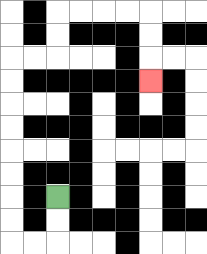{'start': '[2, 8]', 'end': '[6, 3]', 'path_directions': 'D,D,L,L,U,U,U,U,U,U,U,U,R,R,U,U,R,R,R,R,D,D,D', 'path_coordinates': '[[2, 8], [2, 9], [2, 10], [1, 10], [0, 10], [0, 9], [0, 8], [0, 7], [0, 6], [0, 5], [0, 4], [0, 3], [0, 2], [1, 2], [2, 2], [2, 1], [2, 0], [3, 0], [4, 0], [5, 0], [6, 0], [6, 1], [6, 2], [6, 3]]'}